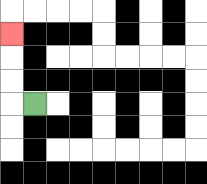{'start': '[1, 4]', 'end': '[0, 1]', 'path_directions': 'L,U,U,U', 'path_coordinates': '[[1, 4], [0, 4], [0, 3], [0, 2], [0, 1]]'}